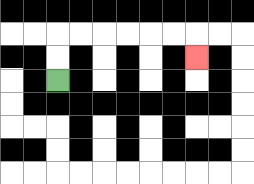{'start': '[2, 3]', 'end': '[8, 2]', 'path_directions': 'U,U,R,R,R,R,R,R,D', 'path_coordinates': '[[2, 3], [2, 2], [2, 1], [3, 1], [4, 1], [5, 1], [6, 1], [7, 1], [8, 1], [8, 2]]'}